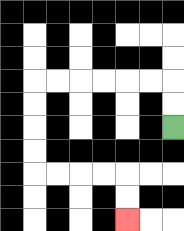{'start': '[7, 5]', 'end': '[5, 9]', 'path_directions': 'U,U,L,L,L,L,L,L,D,D,D,D,R,R,R,R,D,D', 'path_coordinates': '[[7, 5], [7, 4], [7, 3], [6, 3], [5, 3], [4, 3], [3, 3], [2, 3], [1, 3], [1, 4], [1, 5], [1, 6], [1, 7], [2, 7], [3, 7], [4, 7], [5, 7], [5, 8], [5, 9]]'}